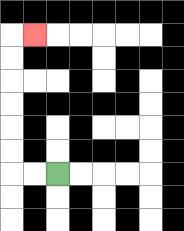{'start': '[2, 7]', 'end': '[1, 1]', 'path_directions': 'L,L,U,U,U,U,U,U,R', 'path_coordinates': '[[2, 7], [1, 7], [0, 7], [0, 6], [0, 5], [0, 4], [0, 3], [0, 2], [0, 1], [1, 1]]'}